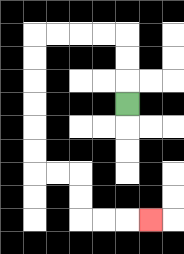{'start': '[5, 4]', 'end': '[6, 9]', 'path_directions': 'U,U,U,L,L,L,L,D,D,D,D,D,D,R,R,D,D,R,R,R', 'path_coordinates': '[[5, 4], [5, 3], [5, 2], [5, 1], [4, 1], [3, 1], [2, 1], [1, 1], [1, 2], [1, 3], [1, 4], [1, 5], [1, 6], [1, 7], [2, 7], [3, 7], [3, 8], [3, 9], [4, 9], [5, 9], [6, 9]]'}